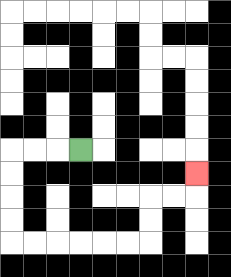{'start': '[3, 6]', 'end': '[8, 7]', 'path_directions': 'L,L,L,D,D,D,D,R,R,R,R,R,R,U,U,R,R,U', 'path_coordinates': '[[3, 6], [2, 6], [1, 6], [0, 6], [0, 7], [0, 8], [0, 9], [0, 10], [1, 10], [2, 10], [3, 10], [4, 10], [5, 10], [6, 10], [6, 9], [6, 8], [7, 8], [8, 8], [8, 7]]'}